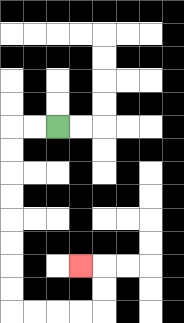{'start': '[2, 5]', 'end': '[3, 11]', 'path_directions': 'L,L,D,D,D,D,D,D,D,D,R,R,R,R,U,U,L', 'path_coordinates': '[[2, 5], [1, 5], [0, 5], [0, 6], [0, 7], [0, 8], [0, 9], [0, 10], [0, 11], [0, 12], [0, 13], [1, 13], [2, 13], [3, 13], [4, 13], [4, 12], [4, 11], [3, 11]]'}